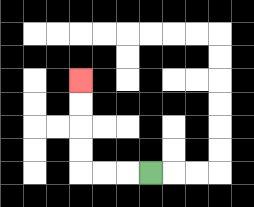{'start': '[6, 7]', 'end': '[3, 3]', 'path_directions': 'L,L,L,U,U,U,U', 'path_coordinates': '[[6, 7], [5, 7], [4, 7], [3, 7], [3, 6], [3, 5], [3, 4], [3, 3]]'}